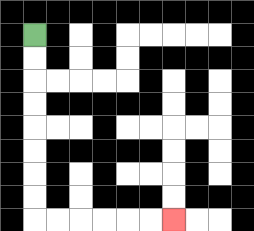{'start': '[1, 1]', 'end': '[7, 9]', 'path_directions': 'D,D,D,D,D,D,D,D,R,R,R,R,R,R', 'path_coordinates': '[[1, 1], [1, 2], [1, 3], [1, 4], [1, 5], [1, 6], [1, 7], [1, 8], [1, 9], [2, 9], [3, 9], [4, 9], [5, 9], [6, 9], [7, 9]]'}